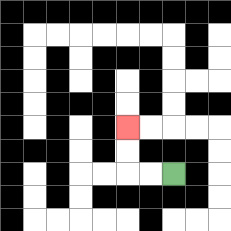{'start': '[7, 7]', 'end': '[5, 5]', 'path_directions': 'L,L,U,U', 'path_coordinates': '[[7, 7], [6, 7], [5, 7], [5, 6], [5, 5]]'}